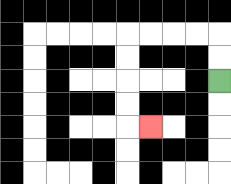{'start': '[9, 3]', 'end': '[6, 5]', 'path_directions': 'U,U,L,L,L,L,D,D,D,D,R', 'path_coordinates': '[[9, 3], [9, 2], [9, 1], [8, 1], [7, 1], [6, 1], [5, 1], [5, 2], [5, 3], [5, 4], [5, 5], [6, 5]]'}